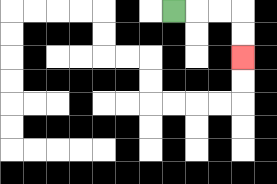{'start': '[7, 0]', 'end': '[10, 2]', 'path_directions': 'R,R,R,D,D', 'path_coordinates': '[[7, 0], [8, 0], [9, 0], [10, 0], [10, 1], [10, 2]]'}